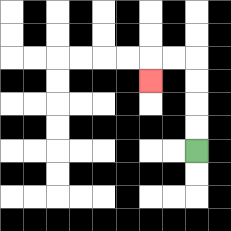{'start': '[8, 6]', 'end': '[6, 3]', 'path_directions': 'U,U,U,U,L,L,D', 'path_coordinates': '[[8, 6], [8, 5], [8, 4], [8, 3], [8, 2], [7, 2], [6, 2], [6, 3]]'}